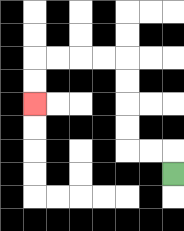{'start': '[7, 7]', 'end': '[1, 4]', 'path_directions': 'U,L,L,U,U,U,U,L,L,L,L,D,D', 'path_coordinates': '[[7, 7], [7, 6], [6, 6], [5, 6], [5, 5], [5, 4], [5, 3], [5, 2], [4, 2], [3, 2], [2, 2], [1, 2], [1, 3], [1, 4]]'}